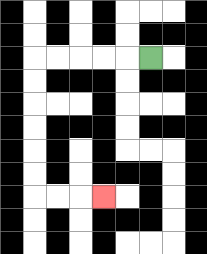{'start': '[6, 2]', 'end': '[4, 8]', 'path_directions': 'L,L,L,L,L,D,D,D,D,D,D,R,R,R', 'path_coordinates': '[[6, 2], [5, 2], [4, 2], [3, 2], [2, 2], [1, 2], [1, 3], [1, 4], [1, 5], [1, 6], [1, 7], [1, 8], [2, 8], [3, 8], [4, 8]]'}